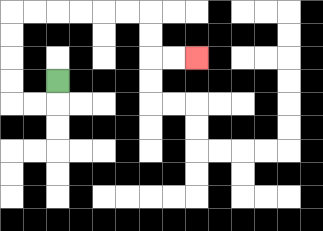{'start': '[2, 3]', 'end': '[8, 2]', 'path_directions': 'D,L,L,U,U,U,U,R,R,R,R,R,R,D,D,R,R', 'path_coordinates': '[[2, 3], [2, 4], [1, 4], [0, 4], [0, 3], [0, 2], [0, 1], [0, 0], [1, 0], [2, 0], [3, 0], [4, 0], [5, 0], [6, 0], [6, 1], [6, 2], [7, 2], [8, 2]]'}